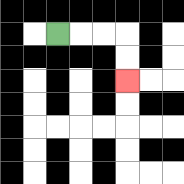{'start': '[2, 1]', 'end': '[5, 3]', 'path_directions': 'R,R,R,D,D', 'path_coordinates': '[[2, 1], [3, 1], [4, 1], [5, 1], [5, 2], [5, 3]]'}